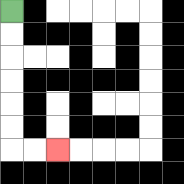{'start': '[0, 0]', 'end': '[2, 6]', 'path_directions': 'D,D,D,D,D,D,R,R', 'path_coordinates': '[[0, 0], [0, 1], [0, 2], [0, 3], [0, 4], [0, 5], [0, 6], [1, 6], [2, 6]]'}